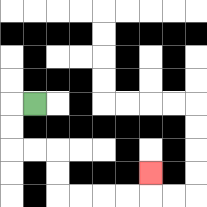{'start': '[1, 4]', 'end': '[6, 7]', 'path_directions': 'L,D,D,R,R,D,D,R,R,R,R,U', 'path_coordinates': '[[1, 4], [0, 4], [0, 5], [0, 6], [1, 6], [2, 6], [2, 7], [2, 8], [3, 8], [4, 8], [5, 8], [6, 8], [6, 7]]'}